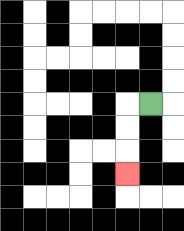{'start': '[6, 4]', 'end': '[5, 7]', 'path_directions': 'L,D,D,D', 'path_coordinates': '[[6, 4], [5, 4], [5, 5], [5, 6], [5, 7]]'}